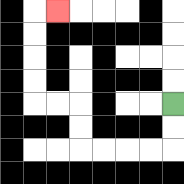{'start': '[7, 4]', 'end': '[2, 0]', 'path_directions': 'D,D,L,L,L,L,U,U,L,L,U,U,U,U,R', 'path_coordinates': '[[7, 4], [7, 5], [7, 6], [6, 6], [5, 6], [4, 6], [3, 6], [3, 5], [3, 4], [2, 4], [1, 4], [1, 3], [1, 2], [1, 1], [1, 0], [2, 0]]'}